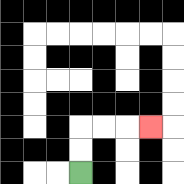{'start': '[3, 7]', 'end': '[6, 5]', 'path_directions': 'U,U,R,R,R', 'path_coordinates': '[[3, 7], [3, 6], [3, 5], [4, 5], [5, 5], [6, 5]]'}